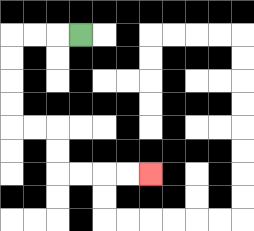{'start': '[3, 1]', 'end': '[6, 7]', 'path_directions': 'L,L,L,D,D,D,D,R,R,D,D,R,R,R,R', 'path_coordinates': '[[3, 1], [2, 1], [1, 1], [0, 1], [0, 2], [0, 3], [0, 4], [0, 5], [1, 5], [2, 5], [2, 6], [2, 7], [3, 7], [4, 7], [5, 7], [6, 7]]'}